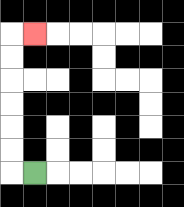{'start': '[1, 7]', 'end': '[1, 1]', 'path_directions': 'L,U,U,U,U,U,U,R', 'path_coordinates': '[[1, 7], [0, 7], [0, 6], [0, 5], [0, 4], [0, 3], [0, 2], [0, 1], [1, 1]]'}